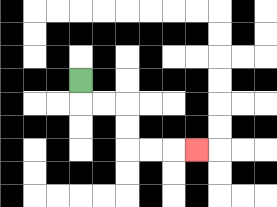{'start': '[3, 3]', 'end': '[8, 6]', 'path_directions': 'D,R,R,D,D,R,R,R', 'path_coordinates': '[[3, 3], [3, 4], [4, 4], [5, 4], [5, 5], [5, 6], [6, 6], [7, 6], [8, 6]]'}